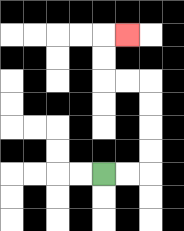{'start': '[4, 7]', 'end': '[5, 1]', 'path_directions': 'R,R,U,U,U,U,L,L,U,U,R', 'path_coordinates': '[[4, 7], [5, 7], [6, 7], [6, 6], [6, 5], [6, 4], [6, 3], [5, 3], [4, 3], [4, 2], [4, 1], [5, 1]]'}